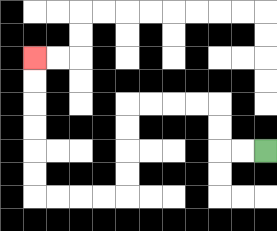{'start': '[11, 6]', 'end': '[1, 2]', 'path_directions': 'L,L,U,U,L,L,L,L,D,D,D,D,L,L,L,L,U,U,U,U,U,U', 'path_coordinates': '[[11, 6], [10, 6], [9, 6], [9, 5], [9, 4], [8, 4], [7, 4], [6, 4], [5, 4], [5, 5], [5, 6], [5, 7], [5, 8], [4, 8], [3, 8], [2, 8], [1, 8], [1, 7], [1, 6], [1, 5], [1, 4], [1, 3], [1, 2]]'}